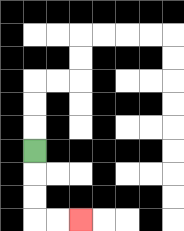{'start': '[1, 6]', 'end': '[3, 9]', 'path_directions': 'D,D,D,R,R', 'path_coordinates': '[[1, 6], [1, 7], [1, 8], [1, 9], [2, 9], [3, 9]]'}